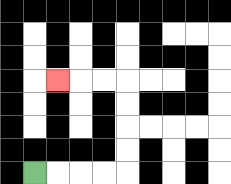{'start': '[1, 7]', 'end': '[2, 3]', 'path_directions': 'R,R,R,R,U,U,U,U,L,L,L', 'path_coordinates': '[[1, 7], [2, 7], [3, 7], [4, 7], [5, 7], [5, 6], [5, 5], [5, 4], [5, 3], [4, 3], [3, 3], [2, 3]]'}